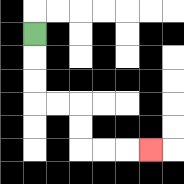{'start': '[1, 1]', 'end': '[6, 6]', 'path_directions': 'D,D,D,R,R,D,D,R,R,R', 'path_coordinates': '[[1, 1], [1, 2], [1, 3], [1, 4], [2, 4], [3, 4], [3, 5], [3, 6], [4, 6], [5, 6], [6, 6]]'}